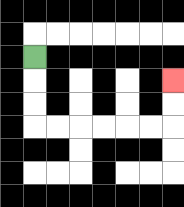{'start': '[1, 2]', 'end': '[7, 3]', 'path_directions': 'D,D,D,R,R,R,R,R,R,U,U', 'path_coordinates': '[[1, 2], [1, 3], [1, 4], [1, 5], [2, 5], [3, 5], [4, 5], [5, 5], [6, 5], [7, 5], [7, 4], [7, 3]]'}